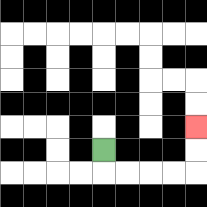{'start': '[4, 6]', 'end': '[8, 5]', 'path_directions': 'D,R,R,R,R,U,U', 'path_coordinates': '[[4, 6], [4, 7], [5, 7], [6, 7], [7, 7], [8, 7], [8, 6], [8, 5]]'}